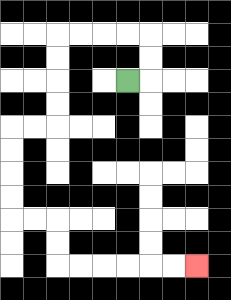{'start': '[5, 3]', 'end': '[8, 11]', 'path_directions': 'R,U,U,L,L,L,L,D,D,D,D,L,L,D,D,D,D,R,R,D,D,R,R,R,R,R,R', 'path_coordinates': '[[5, 3], [6, 3], [6, 2], [6, 1], [5, 1], [4, 1], [3, 1], [2, 1], [2, 2], [2, 3], [2, 4], [2, 5], [1, 5], [0, 5], [0, 6], [0, 7], [0, 8], [0, 9], [1, 9], [2, 9], [2, 10], [2, 11], [3, 11], [4, 11], [5, 11], [6, 11], [7, 11], [8, 11]]'}